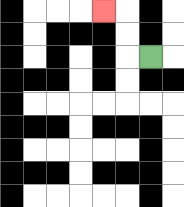{'start': '[6, 2]', 'end': '[4, 0]', 'path_directions': 'L,U,U,L', 'path_coordinates': '[[6, 2], [5, 2], [5, 1], [5, 0], [4, 0]]'}